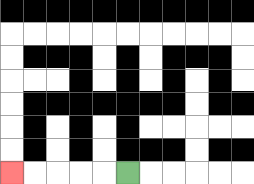{'start': '[5, 7]', 'end': '[0, 7]', 'path_directions': 'L,L,L,L,L', 'path_coordinates': '[[5, 7], [4, 7], [3, 7], [2, 7], [1, 7], [0, 7]]'}